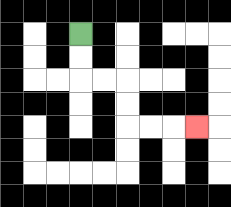{'start': '[3, 1]', 'end': '[8, 5]', 'path_directions': 'D,D,R,R,D,D,R,R,R', 'path_coordinates': '[[3, 1], [3, 2], [3, 3], [4, 3], [5, 3], [5, 4], [5, 5], [6, 5], [7, 5], [8, 5]]'}